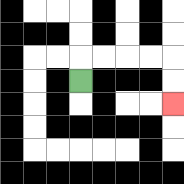{'start': '[3, 3]', 'end': '[7, 4]', 'path_directions': 'U,R,R,R,R,D,D', 'path_coordinates': '[[3, 3], [3, 2], [4, 2], [5, 2], [6, 2], [7, 2], [7, 3], [7, 4]]'}